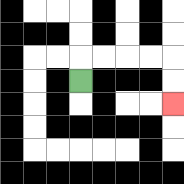{'start': '[3, 3]', 'end': '[7, 4]', 'path_directions': 'U,R,R,R,R,D,D', 'path_coordinates': '[[3, 3], [3, 2], [4, 2], [5, 2], [6, 2], [7, 2], [7, 3], [7, 4]]'}